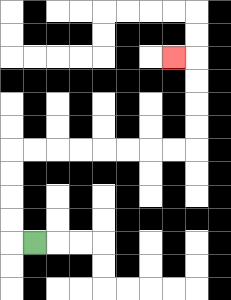{'start': '[1, 10]', 'end': '[7, 2]', 'path_directions': 'L,U,U,U,U,R,R,R,R,R,R,R,R,U,U,U,U,L', 'path_coordinates': '[[1, 10], [0, 10], [0, 9], [0, 8], [0, 7], [0, 6], [1, 6], [2, 6], [3, 6], [4, 6], [5, 6], [6, 6], [7, 6], [8, 6], [8, 5], [8, 4], [8, 3], [8, 2], [7, 2]]'}